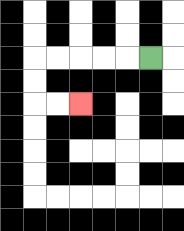{'start': '[6, 2]', 'end': '[3, 4]', 'path_directions': 'L,L,L,L,L,D,D,R,R', 'path_coordinates': '[[6, 2], [5, 2], [4, 2], [3, 2], [2, 2], [1, 2], [1, 3], [1, 4], [2, 4], [3, 4]]'}